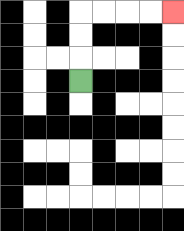{'start': '[3, 3]', 'end': '[7, 0]', 'path_directions': 'U,U,U,R,R,R,R', 'path_coordinates': '[[3, 3], [3, 2], [3, 1], [3, 0], [4, 0], [5, 0], [6, 0], [7, 0]]'}